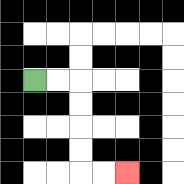{'start': '[1, 3]', 'end': '[5, 7]', 'path_directions': 'R,R,D,D,D,D,R,R', 'path_coordinates': '[[1, 3], [2, 3], [3, 3], [3, 4], [3, 5], [3, 6], [3, 7], [4, 7], [5, 7]]'}